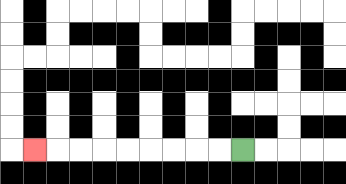{'start': '[10, 6]', 'end': '[1, 6]', 'path_directions': 'L,L,L,L,L,L,L,L,L', 'path_coordinates': '[[10, 6], [9, 6], [8, 6], [7, 6], [6, 6], [5, 6], [4, 6], [3, 6], [2, 6], [1, 6]]'}